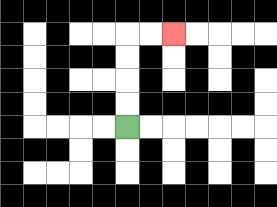{'start': '[5, 5]', 'end': '[7, 1]', 'path_directions': 'U,U,U,U,R,R', 'path_coordinates': '[[5, 5], [5, 4], [5, 3], [5, 2], [5, 1], [6, 1], [7, 1]]'}